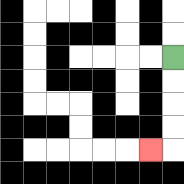{'start': '[7, 2]', 'end': '[6, 6]', 'path_directions': 'D,D,D,D,L', 'path_coordinates': '[[7, 2], [7, 3], [7, 4], [7, 5], [7, 6], [6, 6]]'}